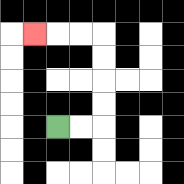{'start': '[2, 5]', 'end': '[1, 1]', 'path_directions': 'R,R,U,U,U,U,L,L,L', 'path_coordinates': '[[2, 5], [3, 5], [4, 5], [4, 4], [4, 3], [4, 2], [4, 1], [3, 1], [2, 1], [1, 1]]'}